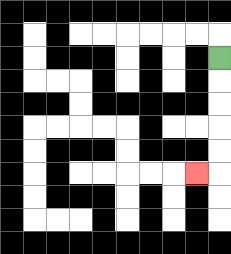{'start': '[9, 2]', 'end': '[8, 7]', 'path_directions': 'D,D,D,D,D,L', 'path_coordinates': '[[9, 2], [9, 3], [9, 4], [9, 5], [9, 6], [9, 7], [8, 7]]'}